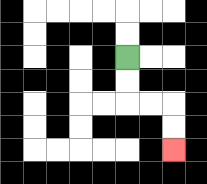{'start': '[5, 2]', 'end': '[7, 6]', 'path_directions': 'D,D,R,R,D,D', 'path_coordinates': '[[5, 2], [5, 3], [5, 4], [6, 4], [7, 4], [7, 5], [7, 6]]'}